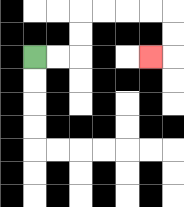{'start': '[1, 2]', 'end': '[6, 2]', 'path_directions': 'R,R,U,U,R,R,R,R,D,D,L', 'path_coordinates': '[[1, 2], [2, 2], [3, 2], [3, 1], [3, 0], [4, 0], [5, 0], [6, 0], [7, 0], [7, 1], [7, 2], [6, 2]]'}